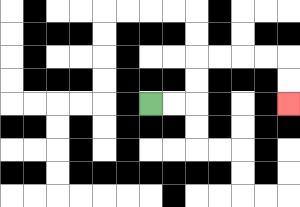{'start': '[6, 4]', 'end': '[12, 4]', 'path_directions': 'R,R,U,U,R,R,R,R,D,D', 'path_coordinates': '[[6, 4], [7, 4], [8, 4], [8, 3], [8, 2], [9, 2], [10, 2], [11, 2], [12, 2], [12, 3], [12, 4]]'}